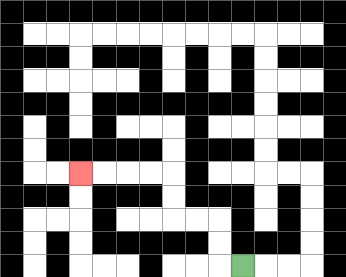{'start': '[10, 11]', 'end': '[3, 7]', 'path_directions': 'L,U,U,L,L,U,U,L,L,L,L', 'path_coordinates': '[[10, 11], [9, 11], [9, 10], [9, 9], [8, 9], [7, 9], [7, 8], [7, 7], [6, 7], [5, 7], [4, 7], [3, 7]]'}